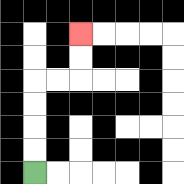{'start': '[1, 7]', 'end': '[3, 1]', 'path_directions': 'U,U,U,U,R,R,U,U', 'path_coordinates': '[[1, 7], [1, 6], [1, 5], [1, 4], [1, 3], [2, 3], [3, 3], [3, 2], [3, 1]]'}